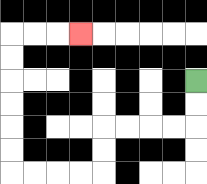{'start': '[8, 3]', 'end': '[3, 1]', 'path_directions': 'D,D,L,L,L,L,D,D,L,L,L,L,U,U,U,U,U,U,R,R,R', 'path_coordinates': '[[8, 3], [8, 4], [8, 5], [7, 5], [6, 5], [5, 5], [4, 5], [4, 6], [4, 7], [3, 7], [2, 7], [1, 7], [0, 7], [0, 6], [0, 5], [0, 4], [0, 3], [0, 2], [0, 1], [1, 1], [2, 1], [3, 1]]'}